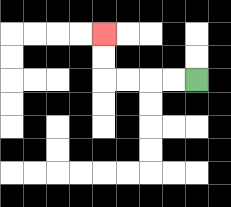{'start': '[8, 3]', 'end': '[4, 1]', 'path_directions': 'L,L,L,L,U,U', 'path_coordinates': '[[8, 3], [7, 3], [6, 3], [5, 3], [4, 3], [4, 2], [4, 1]]'}